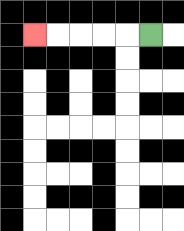{'start': '[6, 1]', 'end': '[1, 1]', 'path_directions': 'L,L,L,L,L', 'path_coordinates': '[[6, 1], [5, 1], [4, 1], [3, 1], [2, 1], [1, 1]]'}